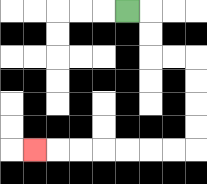{'start': '[5, 0]', 'end': '[1, 6]', 'path_directions': 'R,D,D,R,R,D,D,D,D,L,L,L,L,L,L,L', 'path_coordinates': '[[5, 0], [6, 0], [6, 1], [6, 2], [7, 2], [8, 2], [8, 3], [8, 4], [8, 5], [8, 6], [7, 6], [6, 6], [5, 6], [4, 6], [3, 6], [2, 6], [1, 6]]'}